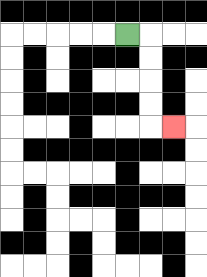{'start': '[5, 1]', 'end': '[7, 5]', 'path_directions': 'R,D,D,D,D,R', 'path_coordinates': '[[5, 1], [6, 1], [6, 2], [6, 3], [6, 4], [6, 5], [7, 5]]'}